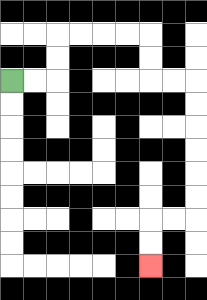{'start': '[0, 3]', 'end': '[6, 11]', 'path_directions': 'R,R,U,U,R,R,R,R,D,D,R,R,D,D,D,D,D,D,L,L,D,D', 'path_coordinates': '[[0, 3], [1, 3], [2, 3], [2, 2], [2, 1], [3, 1], [4, 1], [5, 1], [6, 1], [6, 2], [6, 3], [7, 3], [8, 3], [8, 4], [8, 5], [8, 6], [8, 7], [8, 8], [8, 9], [7, 9], [6, 9], [6, 10], [6, 11]]'}